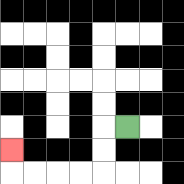{'start': '[5, 5]', 'end': '[0, 6]', 'path_directions': 'L,D,D,L,L,L,L,U', 'path_coordinates': '[[5, 5], [4, 5], [4, 6], [4, 7], [3, 7], [2, 7], [1, 7], [0, 7], [0, 6]]'}